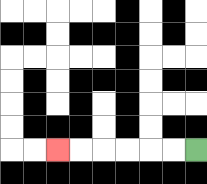{'start': '[8, 6]', 'end': '[2, 6]', 'path_directions': 'L,L,L,L,L,L', 'path_coordinates': '[[8, 6], [7, 6], [6, 6], [5, 6], [4, 6], [3, 6], [2, 6]]'}